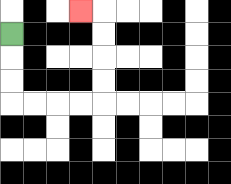{'start': '[0, 1]', 'end': '[3, 0]', 'path_directions': 'D,D,D,R,R,R,R,U,U,U,U,L', 'path_coordinates': '[[0, 1], [0, 2], [0, 3], [0, 4], [1, 4], [2, 4], [3, 4], [4, 4], [4, 3], [4, 2], [4, 1], [4, 0], [3, 0]]'}